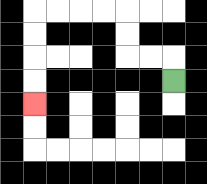{'start': '[7, 3]', 'end': '[1, 4]', 'path_directions': 'U,L,L,U,U,L,L,L,L,D,D,D,D', 'path_coordinates': '[[7, 3], [7, 2], [6, 2], [5, 2], [5, 1], [5, 0], [4, 0], [3, 0], [2, 0], [1, 0], [1, 1], [1, 2], [1, 3], [1, 4]]'}